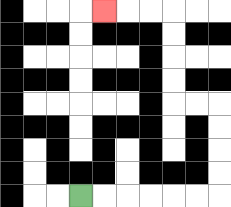{'start': '[3, 8]', 'end': '[4, 0]', 'path_directions': 'R,R,R,R,R,R,U,U,U,U,L,L,U,U,U,U,L,L,L', 'path_coordinates': '[[3, 8], [4, 8], [5, 8], [6, 8], [7, 8], [8, 8], [9, 8], [9, 7], [9, 6], [9, 5], [9, 4], [8, 4], [7, 4], [7, 3], [7, 2], [7, 1], [7, 0], [6, 0], [5, 0], [4, 0]]'}